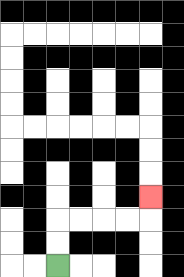{'start': '[2, 11]', 'end': '[6, 8]', 'path_directions': 'U,U,R,R,R,R,U', 'path_coordinates': '[[2, 11], [2, 10], [2, 9], [3, 9], [4, 9], [5, 9], [6, 9], [6, 8]]'}